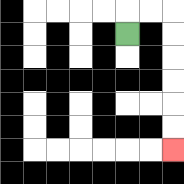{'start': '[5, 1]', 'end': '[7, 6]', 'path_directions': 'U,R,R,D,D,D,D,D,D', 'path_coordinates': '[[5, 1], [5, 0], [6, 0], [7, 0], [7, 1], [7, 2], [7, 3], [7, 4], [7, 5], [7, 6]]'}